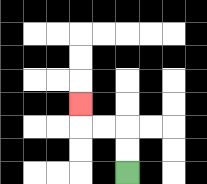{'start': '[5, 7]', 'end': '[3, 4]', 'path_directions': 'U,U,L,L,U', 'path_coordinates': '[[5, 7], [5, 6], [5, 5], [4, 5], [3, 5], [3, 4]]'}